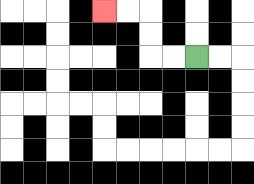{'start': '[8, 2]', 'end': '[4, 0]', 'path_directions': 'L,L,U,U,L,L', 'path_coordinates': '[[8, 2], [7, 2], [6, 2], [6, 1], [6, 0], [5, 0], [4, 0]]'}